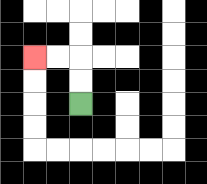{'start': '[3, 4]', 'end': '[1, 2]', 'path_directions': 'U,U,L,L', 'path_coordinates': '[[3, 4], [3, 3], [3, 2], [2, 2], [1, 2]]'}